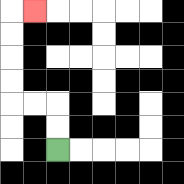{'start': '[2, 6]', 'end': '[1, 0]', 'path_directions': 'U,U,L,L,U,U,U,U,R', 'path_coordinates': '[[2, 6], [2, 5], [2, 4], [1, 4], [0, 4], [0, 3], [0, 2], [0, 1], [0, 0], [1, 0]]'}